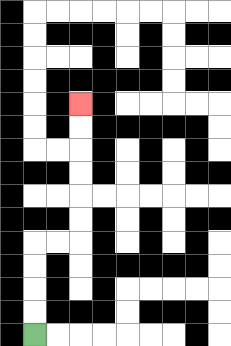{'start': '[1, 14]', 'end': '[3, 4]', 'path_directions': 'U,U,U,U,R,R,U,U,U,U,U,U', 'path_coordinates': '[[1, 14], [1, 13], [1, 12], [1, 11], [1, 10], [2, 10], [3, 10], [3, 9], [3, 8], [3, 7], [3, 6], [3, 5], [3, 4]]'}